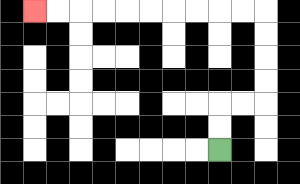{'start': '[9, 6]', 'end': '[1, 0]', 'path_directions': 'U,U,R,R,U,U,U,U,L,L,L,L,L,L,L,L,L,L', 'path_coordinates': '[[9, 6], [9, 5], [9, 4], [10, 4], [11, 4], [11, 3], [11, 2], [11, 1], [11, 0], [10, 0], [9, 0], [8, 0], [7, 0], [6, 0], [5, 0], [4, 0], [3, 0], [2, 0], [1, 0]]'}